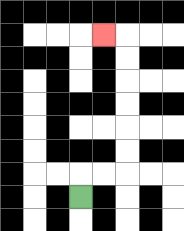{'start': '[3, 8]', 'end': '[4, 1]', 'path_directions': 'U,R,R,U,U,U,U,U,U,L', 'path_coordinates': '[[3, 8], [3, 7], [4, 7], [5, 7], [5, 6], [5, 5], [5, 4], [5, 3], [5, 2], [5, 1], [4, 1]]'}